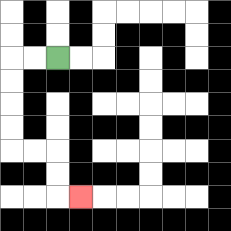{'start': '[2, 2]', 'end': '[3, 8]', 'path_directions': 'L,L,D,D,D,D,R,R,D,D,R', 'path_coordinates': '[[2, 2], [1, 2], [0, 2], [0, 3], [0, 4], [0, 5], [0, 6], [1, 6], [2, 6], [2, 7], [2, 8], [3, 8]]'}